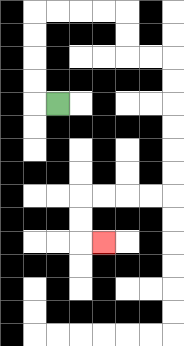{'start': '[2, 4]', 'end': '[4, 10]', 'path_directions': 'L,U,U,U,U,R,R,R,R,D,D,R,R,D,D,D,D,D,D,L,L,L,L,D,D,R', 'path_coordinates': '[[2, 4], [1, 4], [1, 3], [1, 2], [1, 1], [1, 0], [2, 0], [3, 0], [4, 0], [5, 0], [5, 1], [5, 2], [6, 2], [7, 2], [7, 3], [7, 4], [7, 5], [7, 6], [7, 7], [7, 8], [6, 8], [5, 8], [4, 8], [3, 8], [3, 9], [3, 10], [4, 10]]'}